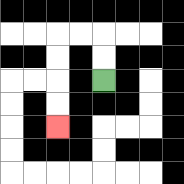{'start': '[4, 3]', 'end': '[2, 5]', 'path_directions': 'U,U,L,L,D,D,D,D', 'path_coordinates': '[[4, 3], [4, 2], [4, 1], [3, 1], [2, 1], [2, 2], [2, 3], [2, 4], [2, 5]]'}